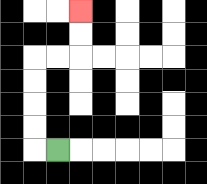{'start': '[2, 6]', 'end': '[3, 0]', 'path_directions': 'L,U,U,U,U,R,R,U,U', 'path_coordinates': '[[2, 6], [1, 6], [1, 5], [1, 4], [1, 3], [1, 2], [2, 2], [3, 2], [3, 1], [3, 0]]'}